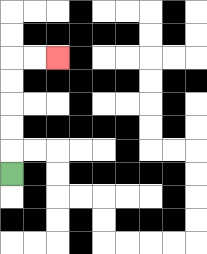{'start': '[0, 7]', 'end': '[2, 2]', 'path_directions': 'U,U,U,U,U,R,R', 'path_coordinates': '[[0, 7], [0, 6], [0, 5], [0, 4], [0, 3], [0, 2], [1, 2], [2, 2]]'}